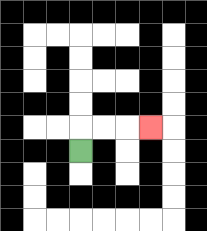{'start': '[3, 6]', 'end': '[6, 5]', 'path_directions': 'U,R,R,R', 'path_coordinates': '[[3, 6], [3, 5], [4, 5], [5, 5], [6, 5]]'}